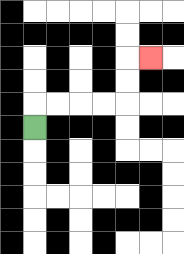{'start': '[1, 5]', 'end': '[6, 2]', 'path_directions': 'U,R,R,R,R,U,U,R', 'path_coordinates': '[[1, 5], [1, 4], [2, 4], [3, 4], [4, 4], [5, 4], [5, 3], [5, 2], [6, 2]]'}